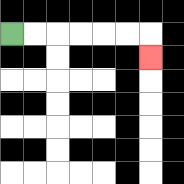{'start': '[0, 1]', 'end': '[6, 2]', 'path_directions': 'R,R,R,R,R,R,D', 'path_coordinates': '[[0, 1], [1, 1], [2, 1], [3, 1], [4, 1], [5, 1], [6, 1], [6, 2]]'}